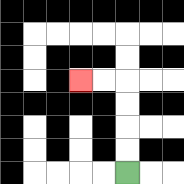{'start': '[5, 7]', 'end': '[3, 3]', 'path_directions': 'U,U,U,U,L,L', 'path_coordinates': '[[5, 7], [5, 6], [5, 5], [5, 4], [5, 3], [4, 3], [3, 3]]'}